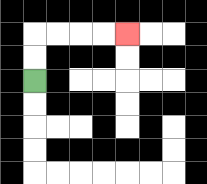{'start': '[1, 3]', 'end': '[5, 1]', 'path_directions': 'U,U,R,R,R,R', 'path_coordinates': '[[1, 3], [1, 2], [1, 1], [2, 1], [3, 1], [4, 1], [5, 1]]'}